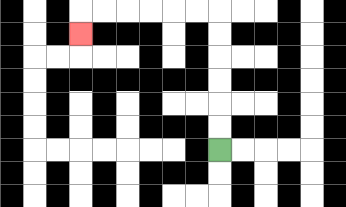{'start': '[9, 6]', 'end': '[3, 1]', 'path_directions': 'U,U,U,U,U,U,L,L,L,L,L,L,D', 'path_coordinates': '[[9, 6], [9, 5], [9, 4], [9, 3], [9, 2], [9, 1], [9, 0], [8, 0], [7, 0], [6, 0], [5, 0], [4, 0], [3, 0], [3, 1]]'}